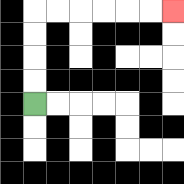{'start': '[1, 4]', 'end': '[7, 0]', 'path_directions': 'U,U,U,U,R,R,R,R,R,R', 'path_coordinates': '[[1, 4], [1, 3], [1, 2], [1, 1], [1, 0], [2, 0], [3, 0], [4, 0], [5, 0], [6, 0], [7, 0]]'}